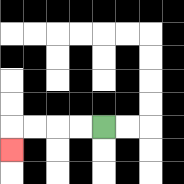{'start': '[4, 5]', 'end': '[0, 6]', 'path_directions': 'L,L,L,L,D', 'path_coordinates': '[[4, 5], [3, 5], [2, 5], [1, 5], [0, 5], [0, 6]]'}